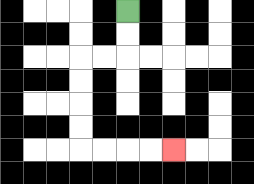{'start': '[5, 0]', 'end': '[7, 6]', 'path_directions': 'D,D,L,L,D,D,D,D,R,R,R,R', 'path_coordinates': '[[5, 0], [5, 1], [5, 2], [4, 2], [3, 2], [3, 3], [3, 4], [3, 5], [3, 6], [4, 6], [5, 6], [6, 6], [7, 6]]'}